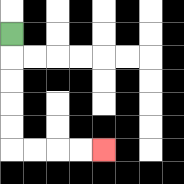{'start': '[0, 1]', 'end': '[4, 6]', 'path_directions': 'D,D,D,D,D,R,R,R,R', 'path_coordinates': '[[0, 1], [0, 2], [0, 3], [0, 4], [0, 5], [0, 6], [1, 6], [2, 6], [3, 6], [4, 6]]'}